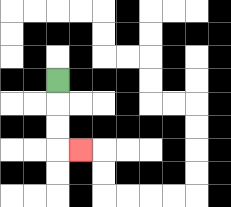{'start': '[2, 3]', 'end': '[3, 6]', 'path_directions': 'D,D,D,R', 'path_coordinates': '[[2, 3], [2, 4], [2, 5], [2, 6], [3, 6]]'}